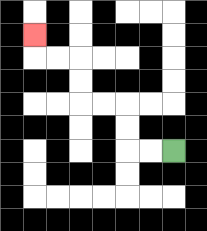{'start': '[7, 6]', 'end': '[1, 1]', 'path_directions': 'L,L,U,U,L,L,U,U,L,L,U', 'path_coordinates': '[[7, 6], [6, 6], [5, 6], [5, 5], [5, 4], [4, 4], [3, 4], [3, 3], [3, 2], [2, 2], [1, 2], [1, 1]]'}